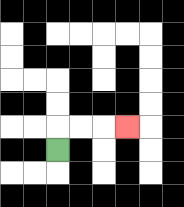{'start': '[2, 6]', 'end': '[5, 5]', 'path_directions': 'U,R,R,R', 'path_coordinates': '[[2, 6], [2, 5], [3, 5], [4, 5], [5, 5]]'}